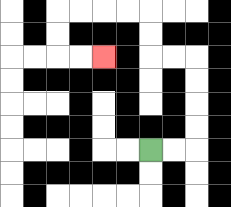{'start': '[6, 6]', 'end': '[4, 2]', 'path_directions': 'R,R,U,U,U,U,L,L,U,U,L,L,L,L,D,D,R,R', 'path_coordinates': '[[6, 6], [7, 6], [8, 6], [8, 5], [8, 4], [8, 3], [8, 2], [7, 2], [6, 2], [6, 1], [6, 0], [5, 0], [4, 0], [3, 0], [2, 0], [2, 1], [2, 2], [3, 2], [4, 2]]'}